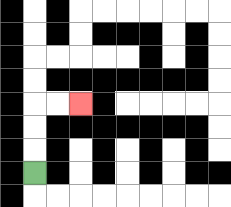{'start': '[1, 7]', 'end': '[3, 4]', 'path_directions': 'U,U,U,R,R', 'path_coordinates': '[[1, 7], [1, 6], [1, 5], [1, 4], [2, 4], [3, 4]]'}